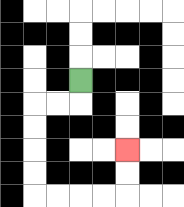{'start': '[3, 3]', 'end': '[5, 6]', 'path_directions': 'D,L,L,D,D,D,D,R,R,R,R,U,U', 'path_coordinates': '[[3, 3], [3, 4], [2, 4], [1, 4], [1, 5], [1, 6], [1, 7], [1, 8], [2, 8], [3, 8], [4, 8], [5, 8], [5, 7], [5, 6]]'}